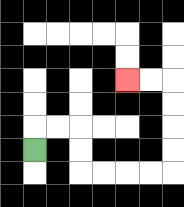{'start': '[1, 6]', 'end': '[5, 3]', 'path_directions': 'U,R,R,D,D,R,R,R,R,U,U,U,U,L,L', 'path_coordinates': '[[1, 6], [1, 5], [2, 5], [3, 5], [3, 6], [3, 7], [4, 7], [5, 7], [6, 7], [7, 7], [7, 6], [7, 5], [7, 4], [7, 3], [6, 3], [5, 3]]'}